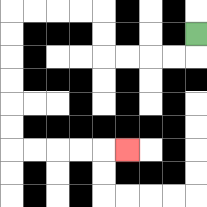{'start': '[8, 1]', 'end': '[5, 6]', 'path_directions': 'D,L,L,L,L,U,U,L,L,L,L,D,D,D,D,D,D,R,R,R,R,R', 'path_coordinates': '[[8, 1], [8, 2], [7, 2], [6, 2], [5, 2], [4, 2], [4, 1], [4, 0], [3, 0], [2, 0], [1, 0], [0, 0], [0, 1], [0, 2], [0, 3], [0, 4], [0, 5], [0, 6], [1, 6], [2, 6], [3, 6], [4, 6], [5, 6]]'}